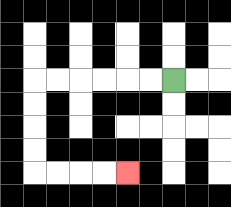{'start': '[7, 3]', 'end': '[5, 7]', 'path_directions': 'L,L,L,L,L,L,D,D,D,D,R,R,R,R', 'path_coordinates': '[[7, 3], [6, 3], [5, 3], [4, 3], [3, 3], [2, 3], [1, 3], [1, 4], [1, 5], [1, 6], [1, 7], [2, 7], [3, 7], [4, 7], [5, 7]]'}